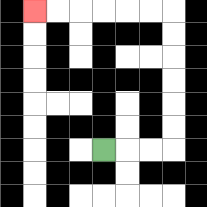{'start': '[4, 6]', 'end': '[1, 0]', 'path_directions': 'R,R,R,U,U,U,U,U,U,L,L,L,L,L,L', 'path_coordinates': '[[4, 6], [5, 6], [6, 6], [7, 6], [7, 5], [7, 4], [7, 3], [7, 2], [7, 1], [7, 0], [6, 0], [5, 0], [4, 0], [3, 0], [2, 0], [1, 0]]'}